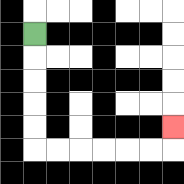{'start': '[1, 1]', 'end': '[7, 5]', 'path_directions': 'D,D,D,D,D,R,R,R,R,R,R,U', 'path_coordinates': '[[1, 1], [1, 2], [1, 3], [1, 4], [1, 5], [1, 6], [2, 6], [3, 6], [4, 6], [5, 6], [6, 6], [7, 6], [7, 5]]'}